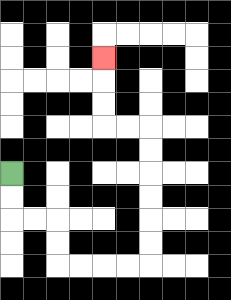{'start': '[0, 7]', 'end': '[4, 2]', 'path_directions': 'D,D,R,R,D,D,R,R,R,R,U,U,U,U,U,U,L,L,U,U,U', 'path_coordinates': '[[0, 7], [0, 8], [0, 9], [1, 9], [2, 9], [2, 10], [2, 11], [3, 11], [4, 11], [5, 11], [6, 11], [6, 10], [6, 9], [6, 8], [6, 7], [6, 6], [6, 5], [5, 5], [4, 5], [4, 4], [4, 3], [4, 2]]'}